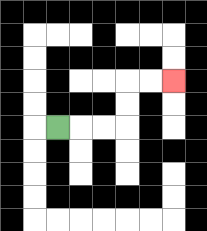{'start': '[2, 5]', 'end': '[7, 3]', 'path_directions': 'R,R,R,U,U,R,R', 'path_coordinates': '[[2, 5], [3, 5], [4, 5], [5, 5], [5, 4], [5, 3], [6, 3], [7, 3]]'}